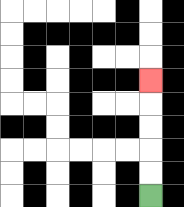{'start': '[6, 8]', 'end': '[6, 3]', 'path_directions': 'U,U,U,U,U', 'path_coordinates': '[[6, 8], [6, 7], [6, 6], [6, 5], [6, 4], [6, 3]]'}